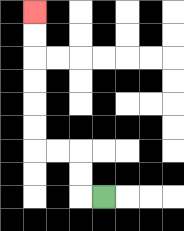{'start': '[4, 8]', 'end': '[1, 0]', 'path_directions': 'L,U,U,L,L,U,U,U,U,U,U', 'path_coordinates': '[[4, 8], [3, 8], [3, 7], [3, 6], [2, 6], [1, 6], [1, 5], [1, 4], [1, 3], [1, 2], [1, 1], [1, 0]]'}